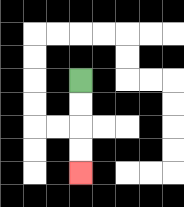{'start': '[3, 3]', 'end': '[3, 7]', 'path_directions': 'D,D,D,D', 'path_coordinates': '[[3, 3], [3, 4], [3, 5], [3, 6], [3, 7]]'}